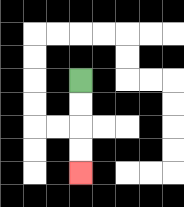{'start': '[3, 3]', 'end': '[3, 7]', 'path_directions': 'D,D,D,D', 'path_coordinates': '[[3, 3], [3, 4], [3, 5], [3, 6], [3, 7]]'}